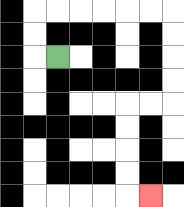{'start': '[2, 2]', 'end': '[6, 8]', 'path_directions': 'L,U,U,R,R,R,R,R,R,D,D,D,D,L,L,D,D,D,D,R', 'path_coordinates': '[[2, 2], [1, 2], [1, 1], [1, 0], [2, 0], [3, 0], [4, 0], [5, 0], [6, 0], [7, 0], [7, 1], [7, 2], [7, 3], [7, 4], [6, 4], [5, 4], [5, 5], [5, 6], [5, 7], [5, 8], [6, 8]]'}